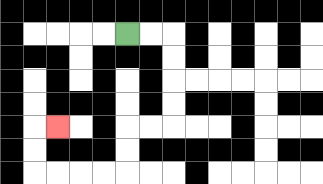{'start': '[5, 1]', 'end': '[2, 5]', 'path_directions': 'R,R,D,D,D,D,L,L,D,D,L,L,L,L,U,U,R', 'path_coordinates': '[[5, 1], [6, 1], [7, 1], [7, 2], [7, 3], [7, 4], [7, 5], [6, 5], [5, 5], [5, 6], [5, 7], [4, 7], [3, 7], [2, 7], [1, 7], [1, 6], [1, 5], [2, 5]]'}